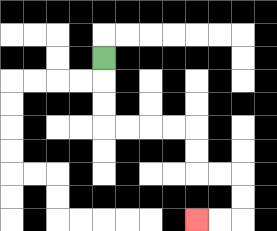{'start': '[4, 2]', 'end': '[8, 9]', 'path_directions': 'D,D,D,R,R,R,R,D,D,R,R,D,D,L,L', 'path_coordinates': '[[4, 2], [4, 3], [4, 4], [4, 5], [5, 5], [6, 5], [7, 5], [8, 5], [8, 6], [8, 7], [9, 7], [10, 7], [10, 8], [10, 9], [9, 9], [8, 9]]'}